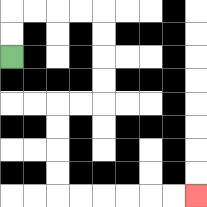{'start': '[0, 2]', 'end': '[8, 8]', 'path_directions': 'U,U,R,R,R,R,D,D,D,D,L,L,D,D,D,D,R,R,R,R,R,R', 'path_coordinates': '[[0, 2], [0, 1], [0, 0], [1, 0], [2, 0], [3, 0], [4, 0], [4, 1], [4, 2], [4, 3], [4, 4], [3, 4], [2, 4], [2, 5], [2, 6], [2, 7], [2, 8], [3, 8], [4, 8], [5, 8], [6, 8], [7, 8], [8, 8]]'}